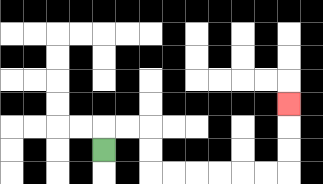{'start': '[4, 6]', 'end': '[12, 4]', 'path_directions': 'U,R,R,D,D,R,R,R,R,R,R,U,U,U', 'path_coordinates': '[[4, 6], [4, 5], [5, 5], [6, 5], [6, 6], [6, 7], [7, 7], [8, 7], [9, 7], [10, 7], [11, 7], [12, 7], [12, 6], [12, 5], [12, 4]]'}